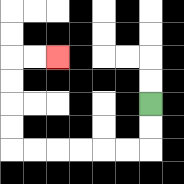{'start': '[6, 4]', 'end': '[2, 2]', 'path_directions': 'D,D,L,L,L,L,L,L,U,U,U,U,R,R', 'path_coordinates': '[[6, 4], [6, 5], [6, 6], [5, 6], [4, 6], [3, 6], [2, 6], [1, 6], [0, 6], [0, 5], [0, 4], [0, 3], [0, 2], [1, 2], [2, 2]]'}